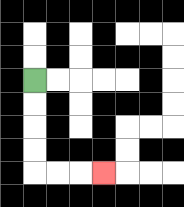{'start': '[1, 3]', 'end': '[4, 7]', 'path_directions': 'D,D,D,D,R,R,R', 'path_coordinates': '[[1, 3], [1, 4], [1, 5], [1, 6], [1, 7], [2, 7], [3, 7], [4, 7]]'}